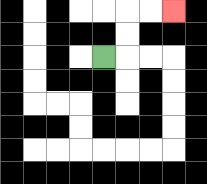{'start': '[4, 2]', 'end': '[7, 0]', 'path_directions': 'R,U,U,R,R', 'path_coordinates': '[[4, 2], [5, 2], [5, 1], [5, 0], [6, 0], [7, 0]]'}